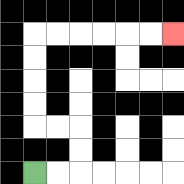{'start': '[1, 7]', 'end': '[7, 1]', 'path_directions': 'R,R,U,U,L,L,U,U,U,U,R,R,R,R,R,R', 'path_coordinates': '[[1, 7], [2, 7], [3, 7], [3, 6], [3, 5], [2, 5], [1, 5], [1, 4], [1, 3], [1, 2], [1, 1], [2, 1], [3, 1], [4, 1], [5, 1], [6, 1], [7, 1]]'}